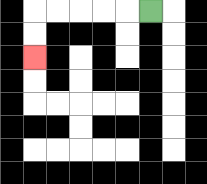{'start': '[6, 0]', 'end': '[1, 2]', 'path_directions': 'L,L,L,L,L,D,D', 'path_coordinates': '[[6, 0], [5, 0], [4, 0], [3, 0], [2, 0], [1, 0], [1, 1], [1, 2]]'}